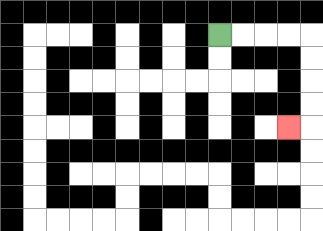{'start': '[9, 1]', 'end': '[12, 5]', 'path_directions': 'R,R,R,R,D,D,D,D,L', 'path_coordinates': '[[9, 1], [10, 1], [11, 1], [12, 1], [13, 1], [13, 2], [13, 3], [13, 4], [13, 5], [12, 5]]'}